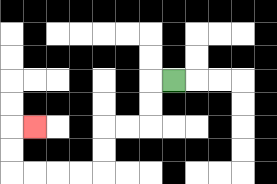{'start': '[7, 3]', 'end': '[1, 5]', 'path_directions': 'L,D,D,L,L,D,D,L,L,L,L,U,U,R', 'path_coordinates': '[[7, 3], [6, 3], [6, 4], [6, 5], [5, 5], [4, 5], [4, 6], [4, 7], [3, 7], [2, 7], [1, 7], [0, 7], [0, 6], [0, 5], [1, 5]]'}